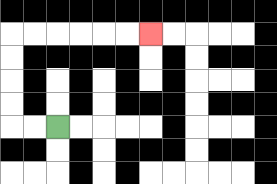{'start': '[2, 5]', 'end': '[6, 1]', 'path_directions': 'L,L,U,U,U,U,R,R,R,R,R,R', 'path_coordinates': '[[2, 5], [1, 5], [0, 5], [0, 4], [0, 3], [0, 2], [0, 1], [1, 1], [2, 1], [3, 1], [4, 1], [5, 1], [6, 1]]'}